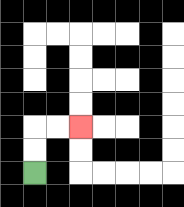{'start': '[1, 7]', 'end': '[3, 5]', 'path_directions': 'U,U,R,R', 'path_coordinates': '[[1, 7], [1, 6], [1, 5], [2, 5], [3, 5]]'}